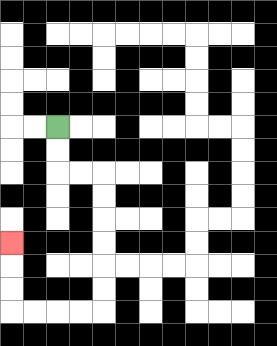{'start': '[2, 5]', 'end': '[0, 10]', 'path_directions': 'D,D,R,R,D,D,D,D,D,D,L,L,L,L,U,U,U', 'path_coordinates': '[[2, 5], [2, 6], [2, 7], [3, 7], [4, 7], [4, 8], [4, 9], [4, 10], [4, 11], [4, 12], [4, 13], [3, 13], [2, 13], [1, 13], [0, 13], [0, 12], [0, 11], [0, 10]]'}